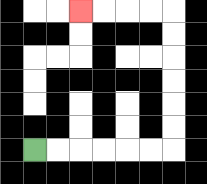{'start': '[1, 6]', 'end': '[3, 0]', 'path_directions': 'R,R,R,R,R,R,U,U,U,U,U,U,L,L,L,L', 'path_coordinates': '[[1, 6], [2, 6], [3, 6], [4, 6], [5, 6], [6, 6], [7, 6], [7, 5], [7, 4], [7, 3], [7, 2], [7, 1], [7, 0], [6, 0], [5, 0], [4, 0], [3, 0]]'}